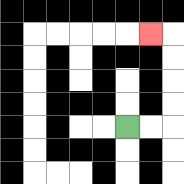{'start': '[5, 5]', 'end': '[6, 1]', 'path_directions': 'R,R,U,U,U,U,L', 'path_coordinates': '[[5, 5], [6, 5], [7, 5], [7, 4], [7, 3], [7, 2], [7, 1], [6, 1]]'}